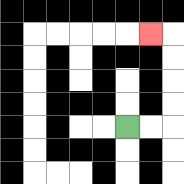{'start': '[5, 5]', 'end': '[6, 1]', 'path_directions': 'R,R,U,U,U,U,L', 'path_coordinates': '[[5, 5], [6, 5], [7, 5], [7, 4], [7, 3], [7, 2], [7, 1], [6, 1]]'}